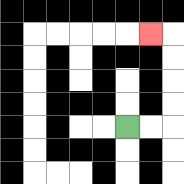{'start': '[5, 5]', 'end': '[6, 1]', 'path_directions': 'R,R,U,U,U,U,L', 'path_coordinates': '[[5, 5], [6, 5], [7, 5], [7, 4], [7, 3], [7, 2], [7, 1], [6, 1]]'}